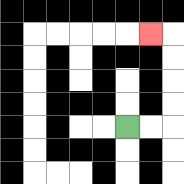{'start': '[5, 5]', 'end': '[6, 1]', 'path_directions': 'R,R,U,U,U,U,L', 'path_coordinates': '[[5, 5], [6, 5], [7, 5], [7, 4], [7, 3], [7, 2], [7, 1], [6, 1]]'}